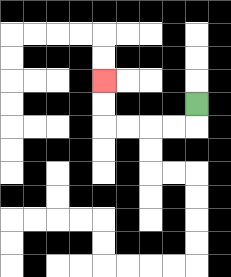{'start': '[8, 4]', 'end': '[4, 3]', 'path_directions': 'D,L,L,L,L,U,U', 'path_coordinates': '[[8, 4], [8, 5], [7, 5], [6, 5], [5, 5], [4, 5], [4, 4], [4, 3]]'}